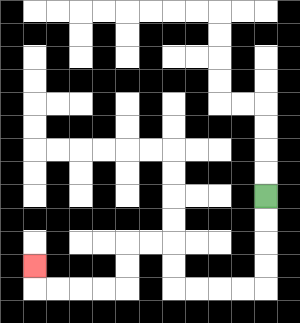{'start': '[11, 8]', 'end': '[1, 11]', 'path_directions': 'D,D,D,D,L,L,L,L,U,U,L,L,D,D,L,L,L,L,U', 'path_coordinates': '[[11, 8], [11, 9], [11, 10], [11, 11], [11, 12], [10, 12], [9, 12], [8, 12], [7, 12], [7, 11], [7, 10], [6, 10], [5, 10], [5, 11], [5, 12], [4, 12], [3, 12], [2, 12], [1, 12], [1, 11]]'}